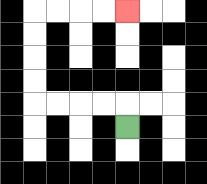{'start': '[5, 5]', 'end': '[5, 0]', 'path_directions': 'U,L,L,L,L,U,U,U,U,R,R,R,R', 'path_coordinates': '[[5, 5], [5, 4], [4, 4], [3, 4], [2, 4], [1, 4], [1, 3], [1, 2], [1, 1], [1, 0], [2, 0], [3, 0], [4, 0], [5, 0]]'}